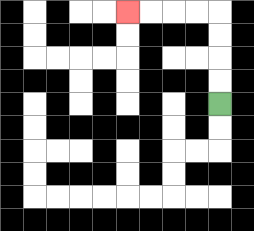{'start': '[9, 4]', 'end': '[5, 0]', 'path_directions': 'U,U,U,U,L,L,L,L', 'path_coordinates': '[[9, 4], [9, 3], [9, 2], [9, 1], [9, 0], [8, 0], [7, 0], [6, 0], [5, 0]]'}